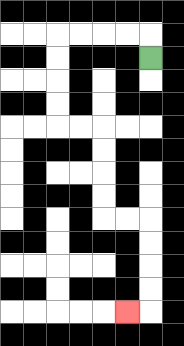{'start': '[6, 2]', 'end': '[5, 13]', 'path_directions': 'U,L,L,L,L,D,D,D,D,R,R,D,D,D,D,R,R,D,D,D,D,L', 'path_coordinates': '[[6, 2], [6, 1], [5, 1], [4, 1], [3, 1], [2, 1], [2, 2], [2, 3], [2, 4], [2, 5], [3, 5], [4, 5], [4, 6], [4, 7], [4, 8], [4, 9], [5, 9], [6, 9], [6, 10], [6, 11], [6, 12], [6, 13], [5, 13]]'}